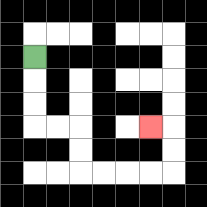{'start': '[1, 2]', 'end': '[6, 5]', 'path_directions': 'D,D,D,R,R,D,D,R,R,R,R,U,U,L', 'path_coordinates': '[[1, 2], [1, 3], [1, 4], [1, 5], [2, 5], [3, 5], [3, 6], [3, 7], [4, 7], [5, 7], [6, 7], [7, 7], [7, 6], [7, 5], [6, 5]]'}